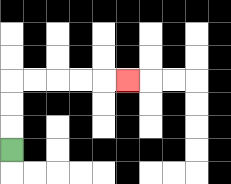{'start': '[0, 6]', 'end': '[5, 3]', 'path_directions': 'U,U,U,R,R,R,R,R', 'path_coordinates': '[[0, 6], [0, 5], [0, 4], [0, 3], [1, 3], [2, 3], [3, 3], [4, 3], [5, 3]]'}